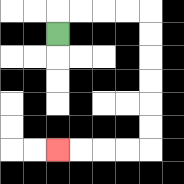{'start': '[2, 1]', 'end': '[2, 6]', 'path_directions': 'U,R,R,R,R,D,D,D,D,D,D,L,L,L,L', 'path_coordinates': '[[2, 1], [2, 0], [3, 0], [4, 0], [5, 0], [6, 0], [6, 1], [6, 2], [6, 3], [6, 4], [6, 5], [6, 6], [5, 6], [4, 6], [3, 6], [2, 6]]'}